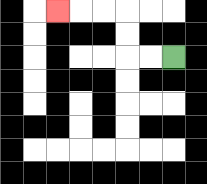{'start': '[7, 2]', 'end': '[2, 0]', 'path_directions': 'L,L,U,U,L,L,L', 'path_coordinates': '[[7, 2], [6, 2], [5, 2], [5, 1], [5, 0], [4, 0], [3, 0], [2, 0]]'}